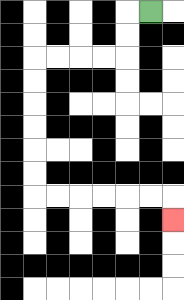{'start': '[6, 0]', 'end': '[7, 9]', 'path_directions': 'L,D,D,L,L,L,L,D,D,D,D,D,D,R,R,R,R,R,R,D', 'path_coordinates': '[[6, 0], [5, 0], [5, 1], [5, 2], [4, 2], [3, 2], [2, 2], [1, 2], [1, 3], [1, 4], [1, 5], [1, 6], [1, 7], [1, 8], [2, 8], [3, 8], [4, 8], [5, 8], [6, 8], [7, 8], [7, 9]]'}